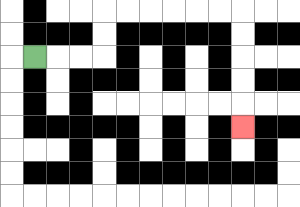{'start': '[1, 2]', 'end': '[10, 5]', 'path_directions': 'R,R,R,U,U,R,R,R,R,R,R,D,D,D,D,D', 'path_coordinates': '[[1, 2], [2, 2], [3, 2], [4, 2], [4, 1], [4, 0], [5, 0], [6, 0], [7, 0], [8, 0], [9, 0], [10, 0], [10, 1], [10, 2], [10, 3], [10, 4], [10, 5]]'}